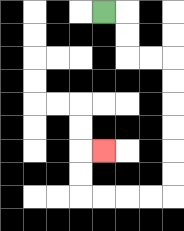{'start': '[4, 0]', 'end': '[4, 6]', 'path_directions': 'R,D,D,R,R,D,D,D,D,D,D,L,L,L,L,U,U,R', 'path_coordinates': '[[4, 0], [5, 0], [5, 1], [5, 2], [6, 2], [7, 2], [7, 3], [7, 4], [7, 5], [7, 6], [7, 7], [7, 8], [6, 8], [5, 8], [4, 8], [3, 8], [3, 7], [3, 6], [4, 6]]'}